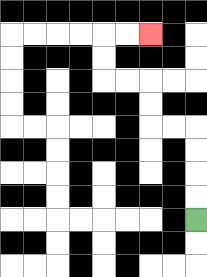{'start': '[8, 9]', 'end': '[6, 1]', 'path_directions': 'U,U,U,U,L,L,U,U,L,L,U,U,R,R', 'path_coordinates': '[[8, 9], [8, 8], [8, 7], [8, 6], [8, 5], [7, 5], [6, 5], [6, 4], [6, 3], [5, 3], [4, 3], [4, 2], [4, 1], [5, 1], [6, 1]]'}